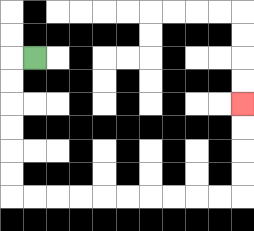{'start': '[1, 2]', 'end': '[10, 4]', 'path_directions': 'L,D,D,D,D,D,D,R,R,R,R,R,R,R,R,R,R,U,U,U,U', 'path_coordinates': '[[1, 2], [0, 2], [0, 3], [0, 4], [0, 5], [0, 6], [0, 7], [0, 8], [1, 8], [2, 8], [3, 8], [4, 8], [5, 8], [6, 8], [7, 8], [8, 8], [9, 8], [10, 8], [10, 7], [10, 6], [10, 5], [10, 4]]'}